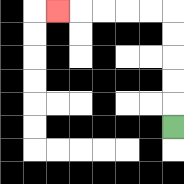{'start': '[7, 5]', 'end': '[2, 0]', 'path_directions': 'U,U,U,U,U,L,L,L,L,L', 'path_coordinates': '[[7, 5], [7, 4], [7, 3], [7, 2], [7, 1], [7, 0], [6, 0], [5, 0], [4, 0], [3, 0], [2, 0]]'}